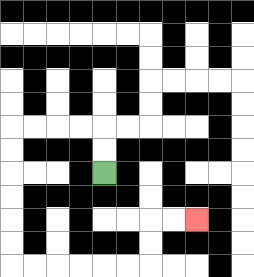{'start': '[4, 7]', 'end': '[8, 9]', 'path_directions': 'U,U,L,L,L,L,D,D,D,D,D,D,R,R,R,R,R,R,U,U,R,R', 'path_coordinates': '[[4, 7], [4, 6], [4, 5], [3, 5], [2, 5], [1, 5], [0, 5], [0, 6], [0, 7], [0, 8], [0, 9], [0, 10], [0, 11], [1, 11], [2, 11], [3, 11], [4, 11], [5, 11], [6, 11], [6, 10], [6, 9], [7, 9], [8, 9]]'}